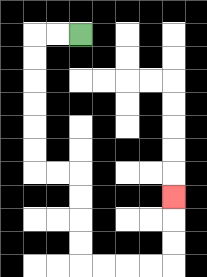{'start': '[3, 1]', 'end': '[7, 8]', 'path_directions': 'L,L,D,D,D,D,D,D,R,R,D,D,D,D,R,R,R,R,U,U,U', 'path_coordinates': '[[3, 1], [2, 1], [1, 1], [1, 2], [1, 3], [1, 4], [1, 5], [1, 6], [1, 7], [2, 7], [3, 7], [3, 8], [3, 9], [3, 10], [3, 11], [4, 11], [5, 11], [6, 11], [7, 11], [7, 10], [7, 9], [7, 8]]'}